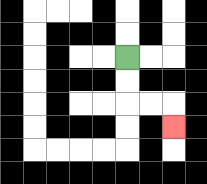{'start': '[5, 2]', 'end': '[7, 5]', 'path_directions': 'D,D,R,R,D', 'path_coordinates': '[[5, 2], [5, 3], [5, 4], [6, 4], [7, 4], [7, 5]]'}